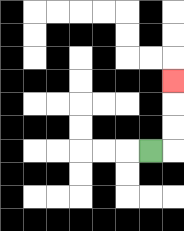{'start': '[6, 6]', 'end': '[7, 3]', 'path_directions': 'R,U,U,U', 'path_coordinates': '[[6, 6], [7, 6], [7, 5], [7, 4], [7, 3]]'}